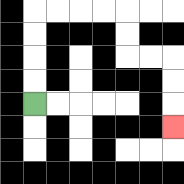{'start': '[1, 4]', 'end': '[7, 5]', 'path_directions': 'U,U,U,U,R,R,R,R,D,D,R,R,D,D,D', 'path_coordinates': '[[1, 4], [1, 3], [1, 2], [1, 1], [1, 0], [2, 0], [3, 0], [4, 0], [5, 0], [5, 1], [5, 2], [6, 2], [7, 2], [7, 3], [7, 4], [7, 5]]'}